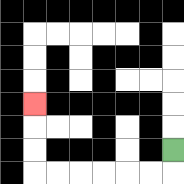{'start': '[7, 6]', 'end': '[1, 4]', 'path_directions': 'D,L,L,L,L,L,L,U,U,U', 'path_coordinates': '[[7, 6], [7, 7], [6, 7], [5, 7], [4, 7], [3, 7], [2, 7], [1, 7], [1, 6], [1, 5], [1, 4]]'}